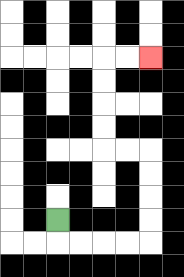{'start': '[2, 9]', 'end': '[6, 2]', 'path_directions': 'D,R,R,R,R,U,U,U,U,L,L,U,U,U,U,R,R', 'path_coordinates': '[[2, 9], [2, 10], [3, 10], [4, 10], [5, 10], [6, 10], [6, 9], [6, 8], [6, 7], [6, 6], [5, 6], [4, 6], [4, 5], [4, 4], [4, 3], [4, 2], [5, 2], [6, 2]]'}